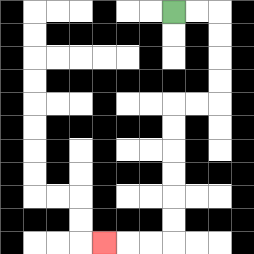{'start': '[7, 0]', 'end': '[4, 10]', 'path_directions': 'R,R,D,D,D,D,L,L,D,D,D,D,D,D,L,L,L', 'path_coordinates': '[[7, 0], [8, 0], [9, 0], [9, 1], [9, 2], [9, 3], [9, 4], [8, 4], [7, 4], [7, 5], [7, 6], [7, 7], [7, 8], [7, 9], [7, 10], [6, 10], [5, 10], [4, 10]]'}